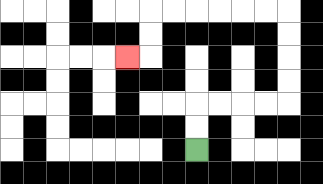{'start': '[8, 6]', 'end': '[5, 2]', 'path_directions': 'U,U,R,R,R,R,U,U,U,U,L,L,L,L,L,L,D,D,L', 'path_coordinates': '[[8, 6], [8, 5], [8, 4], [9, 4], [10, 4], [11, 4], [12, 4], [12, 3], [12, 2], [12, 1], [12, 0], [11, 0], [10, 0], [9, 0], [8, 0], [7, 0], [6, 0], [6, 1], [6, 2], [5, 2]]'}